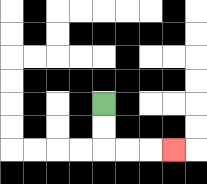{'start': '[4, 4]', 'end': '[7, 6]', 'path_directions': 'D,D,R,R,R', 'path_coordinates': '[[4, 4], [4, 5], [4, 6], [5, 6], [6, 6], [7, 6]]'}